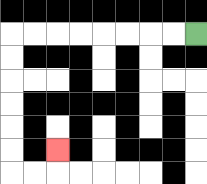{'start': '[8, 1]', 'end': '[2, 6]', 'path_directions': 'L,L,L,L,L,L,L,L,D,D,D,D,D,D,R,R,U', 'path_coordinates': '[[8, 1], [7, 1], [6, 1], [5, 1], [4, 1], [3, 1], [2, 1], [1, 1], [0, 1], [0, 2], [0, 3], [0, 4], [0, 5], [0, 6], [0, 7], [1, 7], [2, 7], [2, 6]]'}